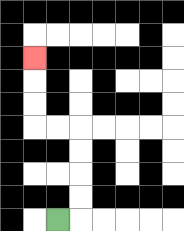{'start': '[2, 9]', 'end': '[1, 2]', 'path_directions': 'R,U,U,U,U,L,L,U,U,U', 'path_coordinates': '[[2, 9], [3, 9], [3, 8], [3, 7], [3, 6], [3, 5], [2, 5], [1, 5], [1, 4], [1, 3], [1, 2]]'}